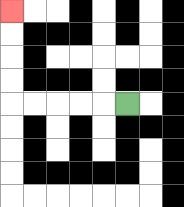{'start': '[5, 4]', 'end': '[0, 0]', 'path_directions': 'L,L,L,L,L,U,U,U,U', 'path_coordinates': '[[5, 4], [4, 4], [3, 4], [2, 4], [1, 4], [0, 4], [0, 3], [0, 2], [0, 1], [0, 0]]'}